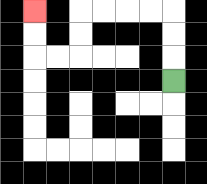{'start': '[7, 3]', 'end': '[1, 0]', 'path_directions': 'U,U,U,L,L,L,L,D,D,L,L,U,U', 'path_coordinates': '[[7, 3], [7, 2], [7, 1], [7, 0], [6, 0], [5, 0], [4, 0], [3, 0], [3, 1], [3, 2], [2, 2], [1, 2], [1, 1], [1, 0]]'}